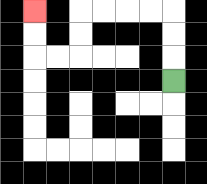{'start': '[7, 3]', 'end': '[1, 0]', 'path_directions': 'U,U,U,L,L,L,L,D,D,L,L,U,U', 'path_coordinates': '[[7, 3], [7, 2], [7, 1], [7, 0], [6, 0], [5, 0], [4, 0], [3, 0], [3, 1], [3, 2], [2, 2], [1, 2], [1, 1], [1, 0]]'}